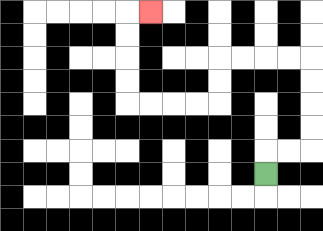{'start': '[11, 7]', 'end': '[6, 0]', 'path_directions': 'U,R,R,U,U,U,U,L,L,L,L,D,D,L,L,L,L,U,U,U,U,R', 'path_coordinates': '[[11, 7], [11, 6], [12, 6], [13, 6], [13, 5], [13, 4], [13, 3], [13, 2], [12, 2], [11, 2], [10, 2], [9, 2], [9, 3], [9, 4], [8, 4], [7, 4], [6, 4], [5, 4], [5, 3], [5, 2], [5, 1], [5, 0], [6, 0]]'}